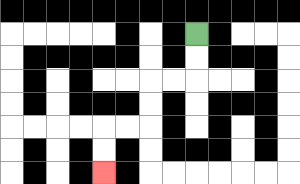{'start': '[8, 1]', 'end': '[4, 7]', 'path_directions': 'D,D,L,L,D,D,L,L,D,D', 'path_coordinates': '[[8, 1], [8, 2], [8, 3], [7, 3], [6, 3], [6, 4], [6, 5], [5, 5], [4, 5], [4, 6], [4, 7]]'}